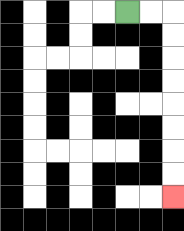{'start': '[5, 0]', 'end': '[7, 8]', 'path_directions': 'R,R,D,D,D,D,D,D,D,D', 'path_coordinates': '[[5, 0], [6, 0], [7, 0], [7, 1], [7, 2], [7, 3], [7, 4], [7, 5], [7, 6], [7, 7], [7, 8]]'}